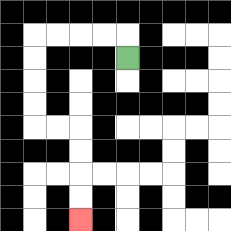{'start': '[5, 2]', 'end': '[3, 9]', 'path_directions': 'U,L,L,L,L,D,D,D,D,R,R,D,D,D,D', 'path_coordinates': '[[5, 2], [5, 1], [4, 1], [3, 1], [2, 1], [1, 1], [1, 2], [1, 3], [1, 4], [1, 5], [2, 5], [3, 5], [3, 6], [3, 7], [3, 8], [3, 9]]'}